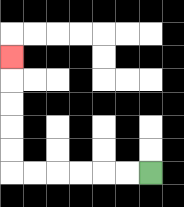{'start': '[6, 7]', 'end': '[0, 2]', 'path_directions': 'L,L,L,L,L,L,U,U,U,U,U', 'path_coordinates': '[[6, 7], [5, 7], [4, 7], [3, 7], [2, 7], [1, 7], [0, 7], [0, 6], [0, 5], [0, 4], [0, 3], [0, 2]]'}